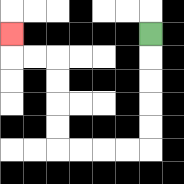{'start': '[6, 1]', 'end': '[0, 1]', 'path_directions': 'D,D,D,D,D,L,L,L,L,U,U,U,U,L,L,U', 'path_coordinates': '[[6, 1], [6, 2], [6, 3], [6, 4], [6, 5], [6, 6], [5, 6], [4, 6], [3, 6], [2, 6], [2, 5], [2, 4], [2, 3], [2, 2], [1, 2], [0, 2], [0, 1]]'}